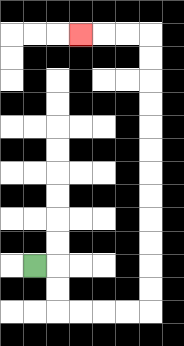{'start': '[1, 11]', 'end': '[3, 1]', 'path_directions': 'R,D,D,R,R,R,R,U,U,U,U,U,U,U,U,U,U,U,U,L,L,L', 'path_coordinates': '[[1, 11], [2, 11], [2, 12], [2, 13], [3, 13], [4, 13], [5, 13], [6, 13], [6, 12], [6, 11], [6, 10], [6, 9], [6, 8], [6, 7], [6, 6], [6, 5], [6, 4], [6, 3], [6, 2], [6, 1], [5, 1], [4, 1], [3, 1]]'}